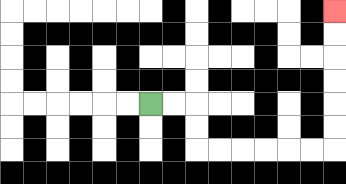{'start': '[6, 4]', 'end': '[14, 0]', 'path_directions': 'R,R,D,D,R,R,R,R,R,R,U,U,U,U,U,U', 'path_coordinates': '[[6, 4], [7, 4], [8, 4], [8, 5], [8, 6], [9, 6], [10, 6], [11, 6], [12, 6], [13, 6], [14, 6], [14, 5], [14, 4], [14, 3], [14, 2], [14, 1], [14, 0]]'}